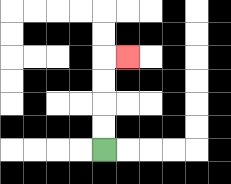{'start': '[4, 6]', 'end': '[5, 2]', 'path_directions': 'U,U,U,U,R', 'path_coordinates': '[[4, 6], [4, 5], [4, 4], [4, 3], [4, 2], [5, 2]]'}